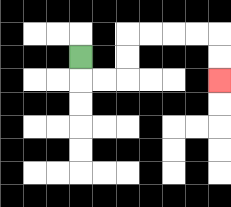{'start': '[3, 2]', 'end': '[9, 3]', 'path_directions': 'D,R,R,U,U,R,R,R,R,D,D', 'path_coordinates': '[[3, 2], [3, 3], [4, 3], [5, 3], [5, 2], [5, 1], [6, 1], [7, 1], [8, 1], [9, 1], [9, 2], [9, 3]]'}